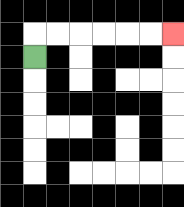{'start': '[1, 2]', 'end': '[7, 1]', 'path_directions': 'U,R,R,R,R,R,R', 'path_coordinates': '[[1, 2], [1, 1], [2, 1], [3, 1], [4, 1], [5, 1], [6, 1], [7, 1]]'}